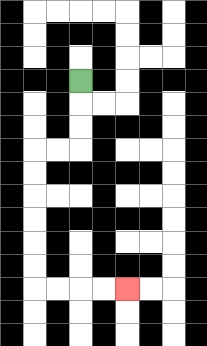{'start': '[3, 3]', 'end': '[5, 12]', 'path_directions': 'D,D,D,L,L,D,D,D,D,D,D,R,R,R,R', 'path_coordinates': '[[3, 3], [3, 4], [3, 5], [3, 6], [2, 6], [1, 6], [1, 7], [1, 8], [1, 9], [1, 10], [1, 11], [1, 12], [2, 12], [3, 12], [4, 12], [5, 12]]'}